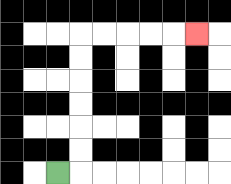{'start': '[2, 7]', 'end': '[8, 1]', 'path_directions': 'R,U,U,U,U,U,U,R,R,R,R,R', 'path_coordinates': '[[2, 7], [3, 7], [3, 6], [3, 5], [3, 4], [3, 3], [3, 2], [3, 1], [4, 1], [5, 1], [6, 1], [7, 1], [8, 1]]'}